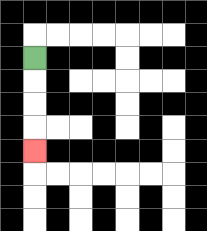{'start': '[1, 2]', 'end': '[1, 6]', 'path_directions': 'D,D,D,D', 'path_coordinates': '[[1, 2], [1, 3], [1, 4], [1, 5], [1, 6]]'}